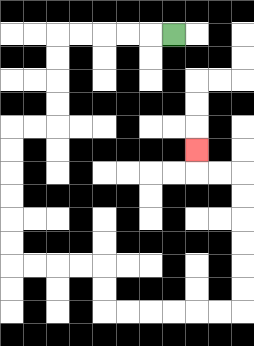{'start': '[7, 1]', 'end': '[8, 6]', 'path_directions': 'L,L,L,L,L,D,D,D,D,L,L,D,D,D,D,D,D,R,R,R,R,D,D,R,R,R,R,R,R,U,U,U,U,U,U,L,L,U', 'path_coordinates': '[[7, 1], [6, 1], [5, 1], [4, 1], [3, 1], [2, 1], [2, 2], [2, 3], [2, 4], [2, 5], [1, 5], [0, 5], [0, 6], [0, 7], [0, 8], [0, 9], [0, 10], [0, 11], [1, 11], [2, 11], [3, 11], [4, 11], [4, 12], [4, 13], [5, 13], [6, 13], [7, 13], [8, 13], [9, 13], [10, 13], [10, 12], [10, 11], [10, 10], [10, 9], [10, 8], [10, 7], [9, 7], [8, 7], [8, 6]]'}